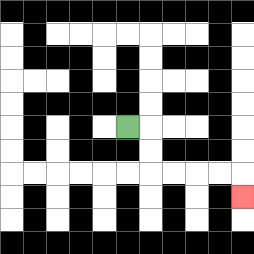{'start': '[5, 5]', 'end': '[10, 8]', 'path_directions': 'R,D,D,R,R,R,R,D', 'path_coordinates': '[[5, 5], [6, 5], [6, 6], [6, 7], [7, 7], [8, 7], [9, 7], [10, 7], [10, 8]]'}